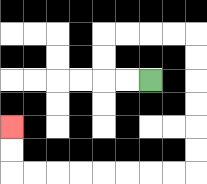{'start': '[6, 3]', 'end': '[0, 5]', 'path_directions': 'L,L,U,U,R,R,R,R,D,D,D,D,D,D,L,L,L,L,L,L,L,L,U,U', 'path_coordinates': '[[6, 3], [5, 3], [4, 3], [4, 2], [4, 1], [5, 1], [6, 1], [7, 1], [8, 1], [8, 2], [8, 3], [8, 4], [8, 5], [8, 6], [8, 7], [7, 7], [6, 7], [5, 7], [4, 7], [3, 7], [2, 7], [1, 7], [0, 7], [0, 6], [0, 5]]'}